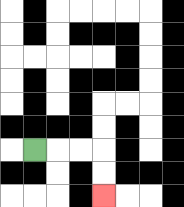{'start': '[1, 6]', 'end': '[4, 8]', 'path_directions': 'R,R,R,D,D', 'path_coordinates': '[[1, 6], [2, 6], [3, 6], [4, 6], [4, 7], [4, 8]]'}